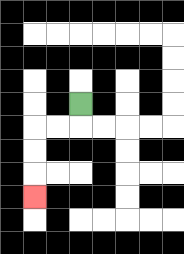{'start': '[3, 4]', 'end': '[1, 8]', 'path_directions': 'D,L,L,D,D,D', 'path_coordinates': '[[3, 4], [3, 5], [2, 5], [1, 5], [1, 6], [1, 7], [1, 8]]'}